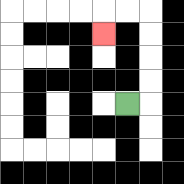{'start': '[5, 4]', 'end': '[4, 1]', 'path_directions': 'R,U,U,U,U,L,L,D', 'path_coordinates': '[[5, 4], [6, 4], [6, 3], [6, 2], [6, 1], [6, 0], [5, 0], [4, 0], [4, 1]]'}